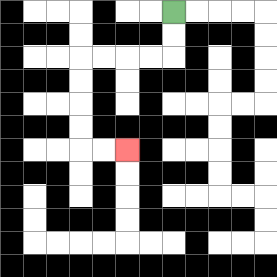{'start': '[7, 0]', 'end': '[5, 6]', 'path_directions': 'D,D,L,L,L,L,D,D,D,D,R,R', 'path_coordinates': '[[7, 0], [7, 1], [7, 2], [6, 2], [5, 2], [4, 2], [3, 2], [3, 3], [3, 4], [3, 5], [3, 6], [4, 6], [5, 6]]'}